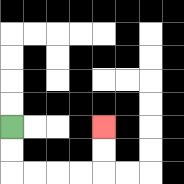{'start': '[0, 5]', 'end': '[4, 5]', 'path_directions': 'D,D,R,R,R,R,U,U', 'path_coordinates': '[[0, 5], [0, 6], [0, 7], [1, 7], [2, 7], [3, 7], [4, 7], [4, 6], [4, 5]]'}